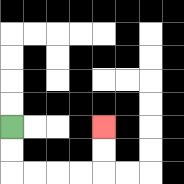{'start': '[0, 5]', 'end': '[4, 5]', 'path_directions': 'D,D,R,R,R,R,U,U', 'path_coordinates': '[[0, 5], [0, 6], [0, 7], [1, 7], [2, 7], [3, 7], [4, 7], [4, 6], [4, 5]]'}